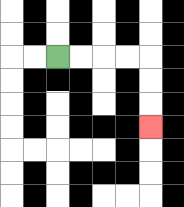{'start': '[2, 2]', 'end': '[6, 5]', 'path_directions': 'R,R,R,R,D,D,D', 'path_coordinates': '[[2, 2], [3, 2], [4, 2], [5, 2], [6, 2], [6, 3], [6, 4], [6, 5]]'}